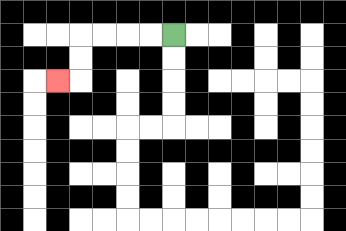{'start': '[7, 1]', 'end': '[2, 3]', 'path_directions': 'L,L,L,L,D,D,L', 'path_coordinates': '[[7, 1], [6, 1], [5, 1], [4, 1], [3, 1], [3, 2], [3, 3], [2, 3]]'}